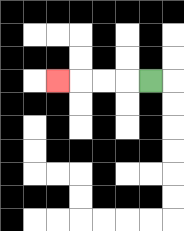{'start': '[6, 3]', 'end': '[2, 3]', 'path_directions': 'L,L,L,L', 'path_coordinates': '[[6, 3], [5, 3], [4, 3], [3, 3], [2, 3]]'}